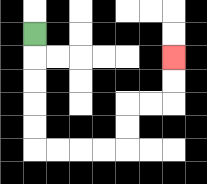{'start': '[1, 1]', 'end': '[7, 2]', 'path_directions': 'D,D,D,D,D,R,R,R,R,U,U,R,R,U,U', 'path_coordinates': '[[1, 1], [1, 2], [1, 3], [1, 4], [1, 5], [1, 6], [2, 6], [3, 6], [4, 6], [5, 6], [5, 5], [5, 4], [6, 4], [7, 4], [7, 3], [7, 2]]'}